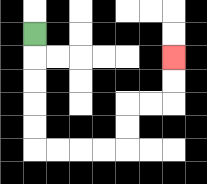{'start': '[1, 1]', 'end': '[7, 2]', 'path_directions': 'D,D,D,D,D,R,R,R,R,U,U,R,R,U,U', 'path_coordinates': '[[1, 1], [1, 2], [1, 3], [1, 4], [1, 5], [1, 6], [2, 6], [3, 6], [4, 6], [5, 6], [5, 5], [5, 4], [6, 4], [7, 4], [7, 3], [7, 2]]'}